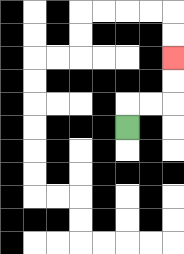{'start': '[5, 5]', 'end': '[7, 2]', 'path_directions': 'U,R,R,U,U', 'path_coordinates': '[[5, 5], [5, 4], [6, 4], [7, 4], [7, 3], [7, 2]]'}